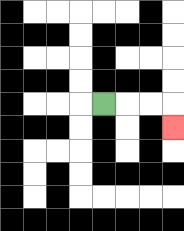{'start': '[4, 4]', 'end': '[7, 5]', 'path_directions': 'R,R,R,D', 'path_coordinates': '[[4, 4], [5, 4], [6, 4], [7, 4], [7, 5]]'}